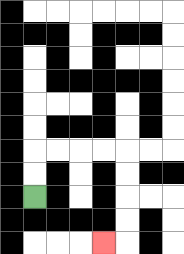{'start': '[1, 8]', 'end': '[4, 10]', 'path_directions': 'U,U,R,R,R,R,D,D,D,D,L', 'path_coordinates': '[[1, 8], [1, 7], [1, 6], [2, 6], [3, 6], [4, 6], [5, 6], [5, 7], [5, 8], [5, 9], [5, 10], [4, 10]]'}